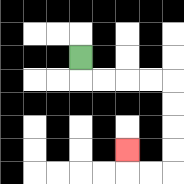{'start': '[3, 2]', 'end': '[5, 6]', 'path_directions': 'D,R,R,R,R,D,D,D,D,L,L,U', 'path_coordinates': '[[3, 2], [3, 3], [4, 3], [5, 3], [6, 3], [7, 3], [7, 4], [7, 5], [7, 6], [7, 7], [6, 7], [5, 7], [5, 6]]'}